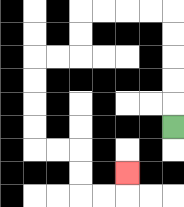{'start': '[7, 5]', 'end': '[5, 7]', 'path_directions': 'U,U,U,U,U,L,L,L,L,D,D,L,L,D,D,D,D,R,R,D,D,R,R,U', 'path_coordinates': '[[7, 5], [7, 4], [7, 3], [7, 2], [7, 1], [7, 0], [6, 0], [5, 0], [4, 0], [3, 0], [3, 1], [3, 2], [2, 2], [1, 2], [1, 3], [1, 4], [1, 5], [1, 6], [2, 6], [3, 6], [3, 7], [3, 8], [4, 8], [5, 8], [5, 7]]'}